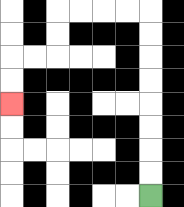{'start': '[6, 8]', 'end': '[0, 4]', 'path_directions': 'U,U,U,U,U,U,U,U,L,L,L,L,D,D,L,L,D,D', 'path_coordinates': '[[6, 8], [6, 7], [6, 6], [6, 5], [6, 4], [6, 3], [6, 2], [6, 1], [6, 0], [5, 0], [4, 0], [3, 0], [2, 0], [2, 1], [2, 2], [1, 2], [0, 2], [0, 3], [0, 4]]'}